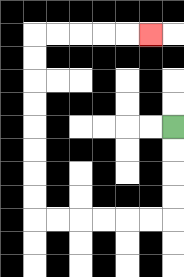{'start': '[7, 5]', 'end': '[6, 1]', 'path_directions': 'D,D,D,D,L,L,L,L,L,L,U,U,U,U,U,U,U,U,R,R,R,R,R', 'path_coordinates': '[[7, 5], [7, 6], [7, 7], [7, 8], [7, 9], [6, 9], [5, 9], [4, 9], [3, 9], [2, 9], [1, 9], [1, 8], [1, 7], [1, 6], [1, 5], [1, 4], [1, 3], [1, 2], [1, 1], [2, 1], [3, 1], [4, 1], [5, 1], [6, 1]]'}